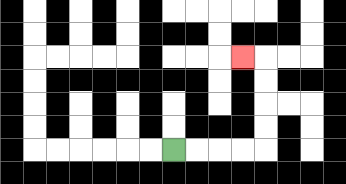{'start': '[7, 6]', 'end': '[10, 2]', 'path_directions': 'R,R,R,R,U,U,U,U,L', 'path_coordinates': '[[7, 6], [8, 6], [9, 6], [10, 6], [11, 6], [11, 5], [11, 4], [11, 3], [11, 2], [10, 2]]'}